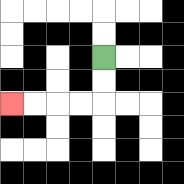{'start': '[4, 2]', 'end': '[0, 4]', 'path_directions': 'D,D,L,L,L,L', 'path_coordinates': '[[4, 2], [4, 3], [4, 4], [3, 4], [2, 4], [1, 4], [0, 4]]'}